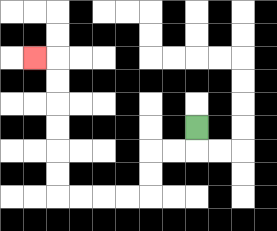{'start': '[8, 5]', 'end': '[1, 2]', 'path_directions': 'D,L,L,D,D,L,L,L,L,U,U,U,U,U,U,L', 'path_coordinates': '[[8, 5], [8, 6], [7, 6], [6, 6], [6, 7], [6, 8], [5, 8], [4, 8], [3, 8], [2, 8], [2, 7], [2, 6], [2, 5], [2, 4], [2, 3], [2, 2], [1, 2]]'}